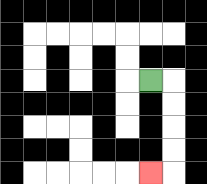{'start': '[6, 3]', 'end': '[6, 7]', 'path_directions': 'R,D,D,D,D,L', 'path_coordinates': '[[6, 3], [7, 3], [7, 4], [7, 5], [7, 6], [7, 7], [6, 7]]'}